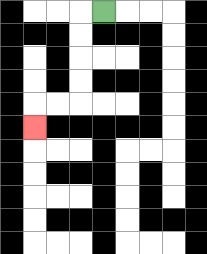{'start': '[4, 0]', 'end': '[1, 5]', 'path_directions': 'L,D,D,D,D,L,L,D', 'path_coordinates': '[[4, 0], [3, 0], [3, 1], [3, 2], [3, 3], [3, 4], [2, 4], [1, 4], [1, 5]]'}